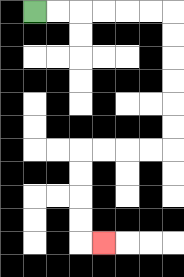{'start': '[1, 0]', 'end': '[4, 10]', 'path_directions': 'R,R,R,R,R,R,D,D,D,D,D,D,L,L,L,L,D,D,D,D,R', 'path_coordinates': '[[1, 0], [2, 0], [3, 0], [4, 0], [5, 0], [6, 0], [7, 0], [7, 1], [7, 2], [7, 3], [7, 4], [7, 5], [7, 6], [6, 6], [5, 6], [4, 6], [3, 6], [3, 7], [3, 8], [3, 9], [3, 10], [4, 10]]'}